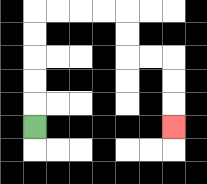{'start': '[1, 5]', 'end': '[7, 5]', 'path_directions': 'U,U,U,U,U,R,R,R,R,D,D,R,R,D,D,D', 'path_coordinates': '[[1, 5], [1, 4], [1, 3], [1, 2], [1, 1], [1, 0], [2, 0], [3, 0], [4, 0], [5, 0], [5, 1], [5, 2], [6, 2], [7, 2], [7, 3], [7, 4], [7, 5]]'}